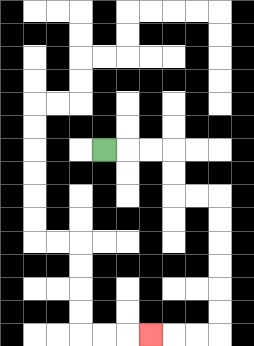{'start': '[4, 6]', 'end': '[6, 14]', 'path_directions': 'R,R,R,D,D,R,R,D,D,D,D,D,D,L,L,L', 'path_coordinates': '[[4, 6], [5, 6], [6, 6], [7, 6], [7, 7], [7, 8], [8, 8], [9, 8], [9, 9], [9, 10], [9, 11], [9, 12], [9, 13], [9, 14], [8, 14], [7, 14], [6, 14]]'}